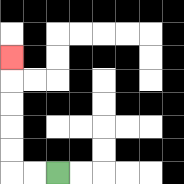{'start': '[2, 7]', 'end': '[0, 2]', 'path_directions': 'L,L,U,U,U,U,U', 'path_coordinates': '[[2, 7], [1, 7], [0, 7], [0, 6], [0, 5], [0, 4], [0, 3], [0, 2]]'}